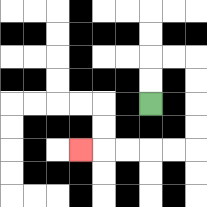{'start': '[6, 4]', 'end': '[3, 6]', 'path_directions': 'U,U,R,R,D,D,D,D,L,L,L,L,L', 'path_coordinates': '[[6, 4], [6, 3], [6, 2], [7, 2], [8, 2], [8, 3], [8, 4], [8, 5], [8, 6], [7, 6], [6, 6], [5, 6], [4, 6], [3, 6]]'}